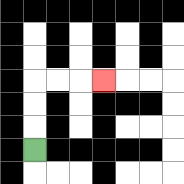{'start': '[1, 6]', 'end': '[4, 3]', 'path_directions': 'U,U,U,R,R,R', 'path_coordinates': '[[1, 6], [1, 5], [1, 4], [1, 3], [2, 3], [3, 3], [4, 3]]'}